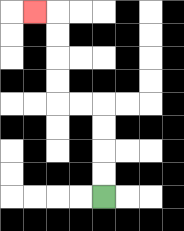{'start': '[4, 8]', 'end': '[1, 0]', 'path_directions': 'U,U,U,U,L,L,U,U,U,U,L', 'path_coordinates': '[[4, 8], [4, 7], [4, 6], [4, 5], [4, 4], [3, 4], [2, 4], [2, 3], [2, 2], [2, 1], [2, 0], [1, 0]]'}